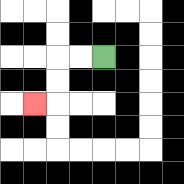{'start': '[4, 2]', 'end': '[1, 4]', 'path_directions': 'L,L,D,D,L', 'path_coordinates': '[[4, 2], [3, 2], [2, 2], [2, 3], [2, 4], [1, 4]]'}